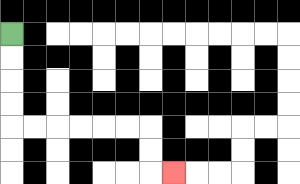{'start': '[0, 1]', 'end': '[7, 7]', 'path_directions': 'D,D,D,D,R,R,R,R,R,R,D,D,R', 'path_coordinates': '[[0, 1], [0, 2], [0, 3], [0, 4], [0, 5], [1, 5], [2, 5], [3, 5], [4, 5], [5, 5], [6, 5], [6, 6], [6, 7], [7, 7]]'}